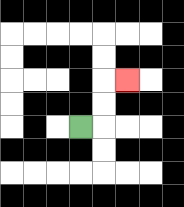{'start': '[3, 5]', 'end': '[5, 3]', 'path_directions': 'R,U,U,R', 'path_coordinates': '[[3, 5], [4, 5], [4, 4], [4, 3], [5, 3]]'}